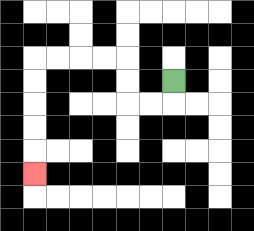{'start': '[7, 3]', 'end': '[1, 7]', 'path_directions': 'D,L,L,U,U,L,L,L,L,D,D,D,D,D', 'path_coordinates': '[[7, 3], [7, 4], [6, 4], [5, 4], [5, 3], [5, 2], [4, 2], [3, 2], [2, 2], [1, 2], [1, 3], [1, 4], [1, 5], [1, 6], [1, 7]]'}